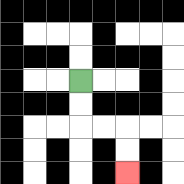{'start': '[3, 3]', 'end': '[5, 7]', 'path_directions': 'D,D,R,R,D,D', 'path_coordinates': '[[3, 3], [3, 4], [3, 5], [4, 5], [5, 5], [5, 6], [5, 7]]'}